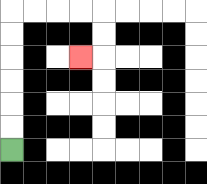{'start': '[0, 6]', 'end': '[3, 2]', 'path_directions': 'U,U,U,U,U,U,R,R,R,R,D,D,L', 'path_coordinates': '[[0, 6], [0, 5], [0, 4], [0, 3], [0, 2], [0, 1], [0, 0], [1, 0], [2, 0], [3, 0], [4, 0], [4, 1], [4, 2], [3, 2]]'}